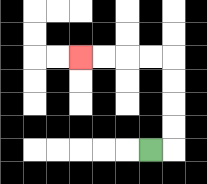{'start': '[6, 6]', 'end': '[3, 2]', 'path_directions': 'R,U,U,U,U,L,L,L,L', 'path_coordinates': '[[6, 6], [7, 6], [7, 5], [7, 4], [7, 3], [7, 2], [6, 2], [5, 2], [4, 2], [3, 2]]'}